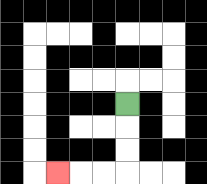{'start': '[5, 4]', 'end': '[2, 7]', 'path_directions': 'D,D,D,L,L,L', 'path_coordinates': '[[5, 4], [5, 5], [5, 6], [5, 7], [4, 7], [3, 7], [2, 7]]'}